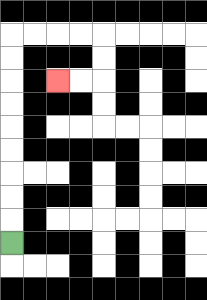{'start': '[0, 10]', 'end': '[2, 3]', 'path_directions': 'U,U,U,U,U,U,U,U,U,R,R,R,R,D,D,L,L', 'path_coordinates': '[[0, 10], [0, 9], [0, 8], [0, 7], [0, 6], [0, 5], [0, 4], [0, 3], [0, 2], [0, 1], [1, 1], [2, 1], [3, 1], [4, 1], [4, 2], [4, 3], [3, 3], [2, 3]]'}